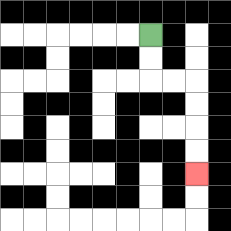{'start': '[6, 1]', 'end': '[8, 7]', 'path_directions': 'D,D,R,R,D,D,D,D', 'path_coordinates': '[[6, 1], [6, 2], [6, 3], [7, 3], [8, 3], [8, 4], [8, 5], [8, 6], [8, 7]]'}